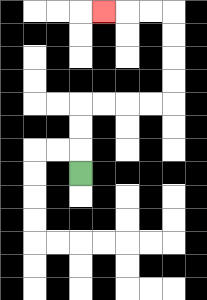{'start': '[3, 7]', 'end': '[4, 0]', 'path_directions': 'U,U,U,R,R,R,R,U,U,U,U,L,L,L', 'path_coordinates': '[[3, 7], [3, 6], [3, 5], [3, 4], [4, 4], [5, 4], [6, 4], [7, 4], [7, 3], [7, 2], [7, 1], [7, 0], [6, 0], [5, 0], [4, 0]]'}